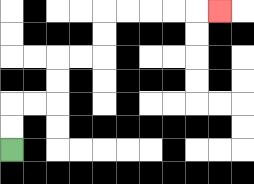{'start': '[0, 6]', 'end': '[9, 0]', 'path_directions': 'U,U,R,R,U,U,R,R,U,U,R,R,R,R,R', 'path_coordinates': '[[0, 6], [0, 5], [0, 4], [1, 4], [2, 4], [2, 3], [2, 2], [3, 2], [4, 2], [4, 1], [4, 0], [5, 0], [6, 0], [7, 0], [8, 0], [9, 0]]'}